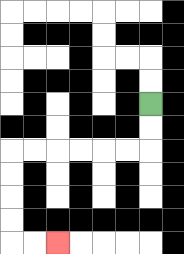{'start': '[6, 4]', 'end': '[2, 10]', 'path_directions': 'D,D,L,L,L,L,L,L,D,D,D,D,R,R', 'path_coordinates': '[[6, 4], [6, 5], [6, 6], [5, 6], [4, 6], [3, 6], [2, 6], [1, 6], [0, 6], [0, 7], [0, 8], [0, 9], [0, 10], [1, 10], [2, 10]]'}